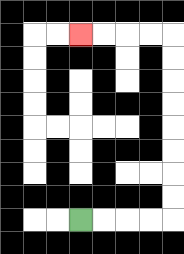{'start': '[3, 9]', 'end': '[3, 1]', 'path_directions': 'R,R,R,R,U,U,U,U,U,U,U,U,L,L,L,L', 'path_coordinates': '[[3, 9], [4, 9], [5, 9], [6, 9], [7, 9], [7, 8], [7, 7], [7, 6], [7, 5], [7, 4], [7, 3], [7, 2], [7, 1], [6, 1], [5, 1], [4, 1], [3, 1]]'}